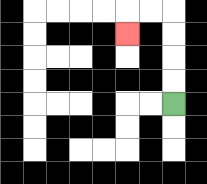{'start': '[7, 4]', 'end': '[5, 1]', 'path_directions': 'U,U,U,U,L,L,D', 'path_coordinates': '[[7, 4], [7, 3], [7, 2], [7, 1], [7, 0], [6, 0], [5, 0], [5, 1]]'}